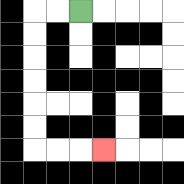{'start': '[3, 0]', 'end': '[4, 6]', 'path_directions': 'L,L,D,D,D,D,D,D,R,R,R', 'path_coordinates': '[[3, 0], [2, 0], [1, 0], [1, 1], [1, 2], [1, 3], [1, 4], [1, 5], [1, 6], [2, 6], [3, 6], [4, 6]]'}